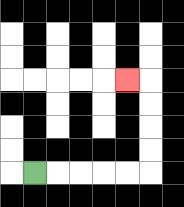{'start': '[1, 7]', 'end': '[5, 3]', 'path_directions': 'R,R,R,R,R,U,U,U,U,L', 'path_coordinates': '[[1, 7], [2, 7], [3, 7], [4, 7], [5, 7], [6, 7], [6, 6], [6, 5], [6, 4], [6, 3], [5, 3]]'}